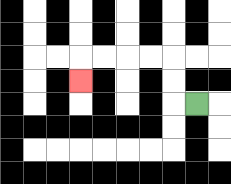{'start': '[8, 4]', 'end': '[3, 3]', 'path_directions': 'L,U,U,L,L,L,L,D', 'path_coordinates': '[[8, 4], [7, 4], [7, 3], [7, 2], [6, 2], [5, 2], [4, 2], [3, 2], [3, 3]]'}